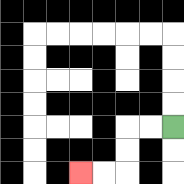{'start': '[7, 5]', 'end': '[3, 7]', 'path_directions': 'L,L,D,D,L,L', 'path_coordinates': '[[7, 5], [6, 5], [5, 5], [5, 6], [5, 7], [4, 7], [3, 7]]'}